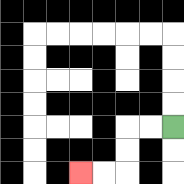{'start': '[7, 5]', 'end': '[3, 7]', 'path_directions': 'L,L,D,D,L,L', 'path_coordinates': '[[7, 5], [6, 5], [5, 5], [5, 6], [5, 7], [4, 7], [3, 7]]'}